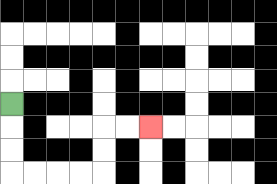{'start': '[0, 4]', 'end': '[6, 5]', 'path_directions': 'D,D,D,R,R,R,R,U,U,R,R', 'path_coordinates': '[[0, 4], [0, 5], [0, 6], [0, 7], [1, 7], [2, 7], [3, 7], [4, 7], [4, 6], [4, 5], [5, 5], [6, 5]]'}